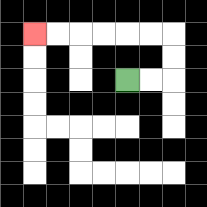{'start': '[5, 3]', 'end': '[1, 1]', 'path_directions': 'R,R,U,U,L,L,L,L,L,L', 'path_coordinates': '[[5, 3], [6, 3], [7, 3], [7, 2], [7, 1], [6, 1], [5, 1], [4, 1], [3, 1], [2, 1], [1, 1]]'}